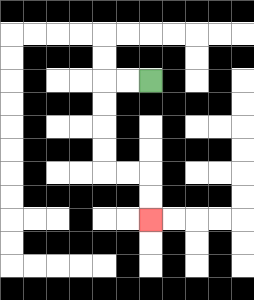{'start': '[6, 3]', 'end': '[6, 9]', 'path_directions': 'L,L,D,D,D,D,R,R,D,D', 'path_coordinates': '[[6, 3], [5, 3], [4, 3], [4, 4], [4, 5], [4, 6], [4, 7], [5, 7], [6, 7], [6, 8], [6, 9]]'}